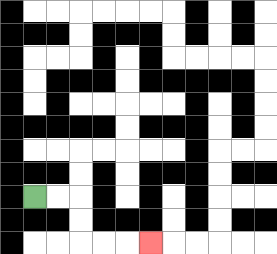{'start': '[1, 8]', 'end': '[6, 10]', 'path_directions': 'R,R,D,D,R,R,R', 'path_coordinates': '[[1, 8], [2, 8], [3, 8], [3, 9], [3, 10], [4, 10], [5, 10], [6, 10]]'}